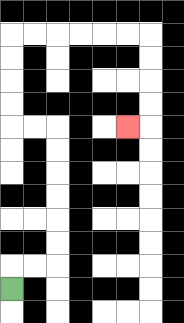{'start': '[0, 12]', 'end': '[5, 5]', 'path_directions': 'U,R,R,U,U,U,U,U,U,L,L,U,U,U,U,R,R,R,R,R,R,D,D,D,D,L', 'path_coordinates': '[[0, 12], [0, 11], [1, 11], [2, 11], [2, 10], [2, 9], [2, 8], [2, 7], [2, 6], [2, 5], [1, 5], [0, 5], [0, 4], [0, 3], [0, 2], [0, 1], [1, 1], [2, 1], [3, 1], [4, 1], [5, 1], [6, 1], [6, 2], [6, 3], [6, 4], [6, 5], [5, 5]]'}